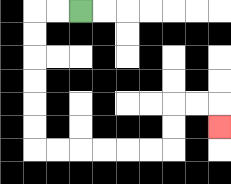{'start': '[3, 0]', 'end': '[9, 5]', 'path_directions': 'L,L,D,D,D,D,D,D,R,R,R,R,R,R,U,U,R,R,D', 'path_coordinates': '[[3, 0], [2, 0], [1, 0], [1, 1], [1, 2], [1, 3], [1, 4], [1, 5], [1, 6], [2, 6], [3, 6], [4, 6], [5, 6], [6, 6], [7, 6], [7, 5], [7, 4], [8, 4], [9, 4], [9, 5]]'}